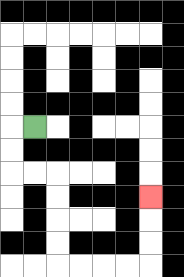{'start': '[1, 5]', 'end': '[6, 8]', 'path_directions': 'L,D,D,R,R,D,D,D,D,R,R,R,R,U,U,U', 'path_coordinates': '[[1, 5], [0, 5], [0, 6], [0, 7], [1, 7], [2, 7], [2, 8], [2, 9], [2, 10], [2, 11], [3, 11], [4, 11], [5, 11], [6, 11], [6, 10], [6, 9], [6, 8]]'}